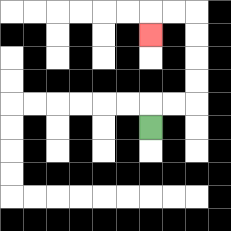{'start': '[6, 5]', 'end': '[6, 1]', 'path_directions': 'U,R,R,U,U,U,U,L,L,D', 'path_coordinates': '[[6, 5], [6, 4], [7, 4], [8, 4], [8, 3], [8, 2], [8, 1], [8, 0], [7, 0], [6, 0], [6, 1]]'}